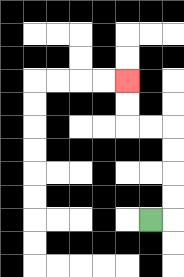{'start': '[6, 9]', 'end': '[5, 3]', 'path_directions': 'R,U,U,U,U,L,L,U,U', 'path_coordinates': '[[6, 9], [7, 9], [7, 8], [7, 7], [7, 6], [7, 5], [6, 5], [5, 5], [5, 4], [5, 3]]'}